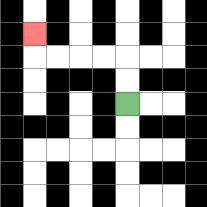{'start': '[5, 4]', 'end': '[1, 1]', 'path_directions': 'U,U,L,L,L,L,U', 'path_coordinates': '[[5, 4], [5, 3], [5, 2], [4, 2], [3, 2], [2, 2], [1, 2], [1, 1]]'}